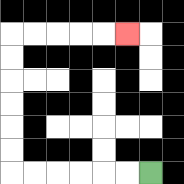{'start': '[6, 7]', 'end': '[5, 1]', 'path_directions': 'L,L,L,L,L,L,U,U,U,U,U,U,R,R,R,R,R', 'path_coordinates': '[[6, 7], [5, 7], [4, 7], [3, 7], [2, 7], [1, 7], [0, 7], [0, 6], [0, 5], [0, 4], [0, 3], [0, 2], [0, 1], [1, 1], [2, 1], [3, 1], [4, 1], [5, 1]]'}